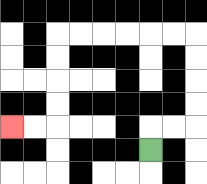{'start': '[6, 6]', 'end': '[0, 5]', 'path_directions': 'U,R,R,U,U,U,U,L,L,L,L,L,L,D,D,D,D,L,L', 'path_coordinates': '[[6, 6], [6, 5], [7, 5], [8, 5], [8, 4], [8, 3], [8, 2], [8, 1], [7, 1], [6, 1], [5, 1], [4, 1], [3, 1], [2, 1], [2, 2], [2, 3], [2, 4], [2, 5], [1, 5], [0, 5]]'}